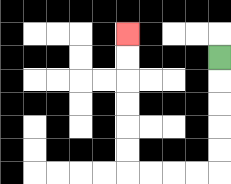{'start': '[9, 2]', 'end': '[5, 1]', 'path_directions': 'D,D,D,D,D,L,L,L,L,U,U,U,U,U,U', 'path_coordinates': '[[9, 2], [9, 3], [9, 4], [9, 5], [9, 6], [9, 7], [8, 7], [7, 7], [6, 7], [5, 7], [5, 6], [5, 5], [5, 4], [5, 3], [5, 2], [5, 1]]'}